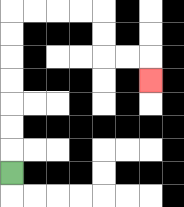{'start': '[0, 7]', 'end': '[6, 3]', 'path_directions': 'U,U,U,U,U,U,U,R,R,R,R,D,D,R,R,D', 'path_coordinates': '[[0, 7], [0, 6], [0, 5], [0, 4], [0, 3], [0, 2], [0, 1], [0, 0], [1, 0], [2, 0], [3, 0], [4, 0], [4, 1], [4, 2], [5, 2], [6, 2], [6, 3]]'}